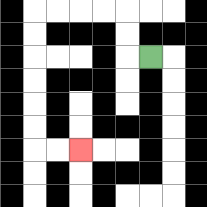{'start': '[6, 2]', 'end': '[3, 6]', 'path_directions': 'L,U,U,L,L,L,L,D,D,D,D,D,D,R,R', 'path_coordinates': '[[6, 2], [5, 2], [5, 1], [5, 0], [4, 0], [3, 0], [2, 0], [1, 0], [1, 1], [1, 2], [1, 3], [1, 4], [1, 5], [1, 6], [2, 6], [3, 6]]'}